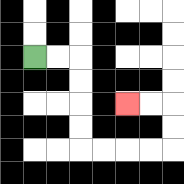{'start': '[1, 2]', 'end': '[5, 4]', 'path_directions': 'R,R,D,D,D,D,R,R,R,R,U,U,L,L', 'path_coordinates': '[[1, 2], [2, 2], [3, 2], [3, 3], [3, 4], [3, 5], [3, 6], [4, 6], [5, 6], [6, 6], [7, 6], [7, 5], [7, 4], [6, 4], [5, 4]]'}